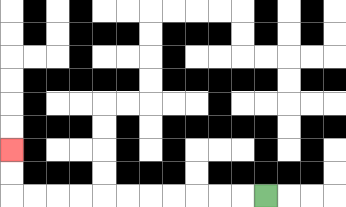{'start': '[11, 8]', 'end': '[0, 6]', 'path_directions': 'L,L,L,L,L,L,L,L,L,L,L,U,U', 'path_coordinates': '[[11, 8], [10, 8], [9, 8], [8, 8], [7, 8], [6, 8], [5, 8], [4, 8], [3, 8], [2, 8], [1, 8], [0, 8], [0, 7], [0, 6]]'}